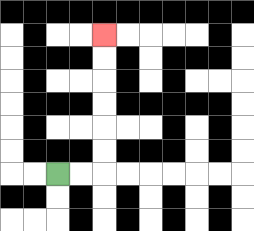{'start': '[2, 7]', 'end': '[4, 1]', 'path_directions': 'R,R,U,U,U,U,U,U', 'path_coordinates': '[[2, 7], [3, 7], [4, 7], [4, 6], [4, 5], [4, 4], [4, 3], [4, 2], [4, 1]]'}